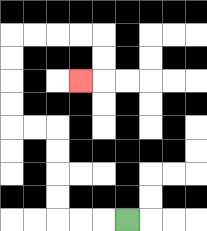{'start': '[5, 9]', 'end': '[3, 3]', 'path_directions': 'L,L,L,U,U,U,U,L,L,U,U,U,U,R,R,R,R,D,D,L', 'path_coordinates': '[[5, 9], [4, 9], [3, 9], [2, 9], [2, 8], [2, 7], [2, 6], [2, 5], [1, 5], [0, 5], [0, 4], [0, 3], [0, 2], [0, 1], [1, 1], [2, 1], [3, 1], [4, 1], [4, 2], [4, 3], [3, 3]]'}